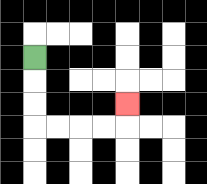{'start': '[1, 2]', 'end': '[5, 4]', 'path_directions': 'D,D,D,R,R,R,R,U', 'path_coordinates': '[[1, 2], [1, 3], [1, 4], [1, 5], [2, 5], [3, 5], [4, 5], [5, 5], [5, 4]]'}